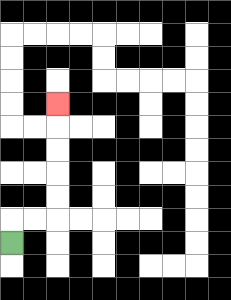{'start': '[0, 10]', 'end': '[2, 4]', 'path_directions': 'U,R,R,U,U,U,U,U', 'path_coordinates': '[[0, 10], [0, 9], [1, 9], [2, 9], [2, 8], [2, 7], [2, 6], [2, 5], [2, 4]]'}